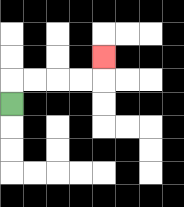{'start': '[0, 4]', 'end': '[4, 2]', 'path_directions': 'U,R,R,R,R,U', 'path_coordinates': '[[0, 4], [0, 3], [1, 3], [2, 3], [3, 3], [4, 3], [4, 2]]'}